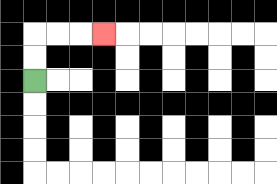{'start': '[1, 3]', 'end': '[4, 1]', 'path_directions': 'U,U,R,R,R', 'path_coordinates': '[[1, 3], [1, 2], [1, 1], [2, 1], [3, 1], [4, 1]]'}